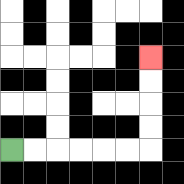{'start': '[0, 6]', 'end': '[6, 2]', 'path_directions': 'R,R,R,R,R,R,U,U,U,U', 'path_coordinates': '[[0, 6], [1, 6], [2, 6], [3, 6], [4, 6], [5, 6], [6, 6], [6, 5], [6, 4], [6, 3], [6, 2]]'}